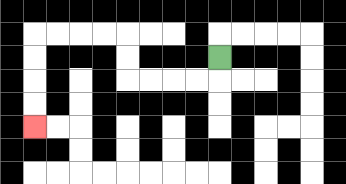{'start': '[9, 2]', 'end': '[1, 5]', 'path_directions': 'D,L,L,L,L,U,U,L,L,L,L,D,D,D,D', 'path_coordinates': '[[9, 2], [9, 3], [8, 3], [7, 3], [6, 3], [5, 3], [5, 2], [5, 1], [4, 1], [3, 1], [2, 1], [1, 1], [1, 2], [1, 3], [1, 4], [1, 5]]'}